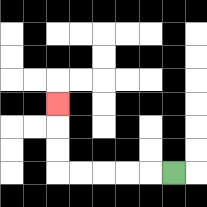{'start': '[7, 7]', 'end': '[2, 4]', 'path_directions': 'L,L,L,L,L,U,U,U', 'path_coordinates': '[[7, 7], [6, 7], [5, 7], [4, 7], [3, 7], [2, 7], [2, 6], [2, 5], [2, 4]]'}